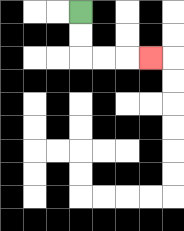{'start': '[3, 0]', 'end': '[6, 2]', 'path_directions': 'D,D,R,R,R', 'path_coordinates': '[[3, 0], [3, 1], [3, 2], [4, 2], [5, 2], [6, 2]]'}